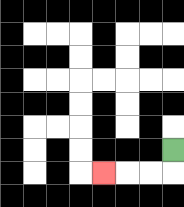{'start': '[7, 6]', 'end': '[4, 7]', 'path_directions': 'D,L,L,L', 'path_coordinates': '[[7, 6], [7, 7], [6, 7], [5, 7], [4, 7]]'}